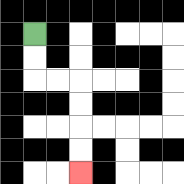{'start': '[1, 1]', 'end': '[3, 7]', 'path_directions': 'D,D,R,R,D,D,D,D', 'path_coordinates': '[[1, 1], [1, 2], [1, 3], [2, 3], [3, 3], [3, 4], [3, 5], [3, 6], [3, 7]]'}